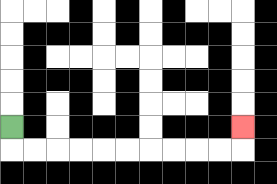{'start': '[0, 5]', 'end': '[10, 5]', 'path_directions': 'D,R,R,R,R,R,R,R,R,R,R,U', 'path_coordinates': '[[0, 5], [0, 6], [1, 6], [2, 6], [3, 6], [4, 6], [5, 6], [6, 6], [7, 6], [8, 6], [9, 6], [10, 6], [10, 5]]'}